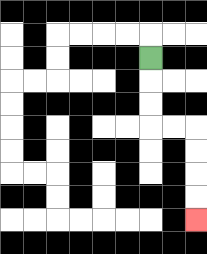{'start': '[6, 2]', 'end': '[8, 9]', 'path_directions': 'D,D,D,R,R,D,D,D,D', 'path_coordinates': '[[6, 2], [6, 3], [6, 4], [6, 5], [7, 5], [8, 5], [8, 6], [8, 7], [8, 8], [8, 9]]'}